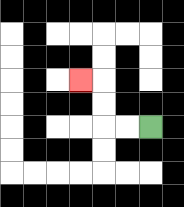{'start': '[6, 5]', 'end': '[3, 3]', 'path_directions': 'L,L,U,U,L', 'path_coordinates': '[[6, 5], [5, 5], [4, 5], [4, 4], [4, 3], [3, 3]]'}